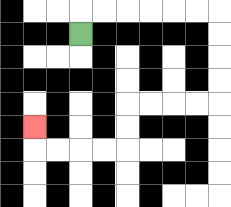{'start': '[3, 1]', 'end': '[1, 5]', 'path_directions': 'U,R,R,R,R,R,R,D,D,D,D,L,L,L,L,D,D,L,L,L,L,U', 'path_coordinates': '[[3, 1], [3, 0], [4, 0], [5, 0], [6, 0], [7, 0], [8, 0], [9, 0], [9, 1], [9, 2], [9, 3], [9, 4], [8, 4], [7, 4], [6, 4], [5, 4], [5, 5], [5, 6], [4, 6], [3, 6], [2, 6], [1, 6], [1, 5]]'}